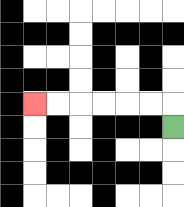{'start': '[7, 5]', 'end': '[1, 4]', 'path_directions': 'U,L,L,L,L,L,L', 'path_coordinates': '[[7, 5], [7, 4], [6, 4], [5, 4], [4, 4], [3, 4], [2, 4], [1, 4]]'}